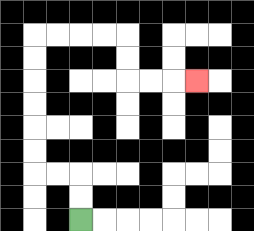{'start': '[3, 9]', 'end': '[8, 3]', 'path_directions': 'U,U,L,L,U,U,U,U,U,U,R,R,R,R,D,D,R,R,R', 'path_coordinates': '[[3, 9], [3, 8], [3, 7], [2, 7], [1, 7], [1, 6], [1, 5], [1, 4], [1, 3], [1, 2], [1, 1], [2, 1], [3, 1], [4, 1], [5, 1], [5, 2], [5, 3], [6, 3], [7, 3], [8, 3]]'}